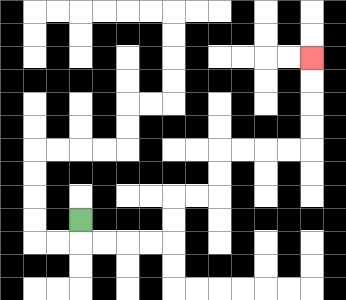{'start': '[3, 9]', 'end': '[13, 2]', 'path_directions': 'D,R,R,R,R,U,U,R,R,U,U,R,R,R,R,U,U,U,U', 'path_coordinates': '[[3, 9], [3, 10], [4, 10], [5, 10], [6, 10], [7, 10], [7, 9], [7, 8], [8, 8], [9, 8], [9, 7], [9, 6], [10, 6], [11, 6], [12, 6], [13, 6], [13, 5], [13, 4], [13, 3], [13, 2]]'}